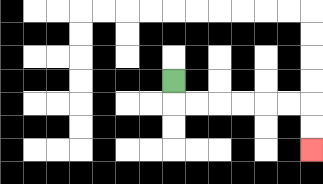{'start': '[7, 3]', 'end': '[13, 6]', 'path_directions': 'D,R,R,R,R,R,R,D,D', 'path_coordinates': '[[7, 3], [7, 4], [8, 4], [9, 4], [10, 4], [11, 4], [12, 4], [13, 4], [13, 5], [13, 6]]'}